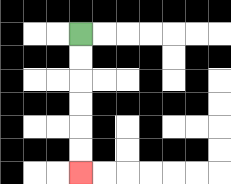{'start': '[3, 1]', 'end': '[3, 7]', 'path_directions': 'D,D,D,D,D,D', 'path_coordinates': '[[3, 1], [3, 2], [3, 3], [3, 4], [3, 5], [3, 6], [3, 7]]'}